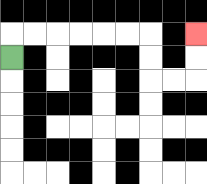{'start': '[0, 2]', 'end': '[8, 1]', 'path_directions': 'U,R,R,R,R,R,R,D,D,R,R,U,U', 'path_coordinates': '[[0, 2], [0, 1], [1, 1], [2, 1], [3, 1], [4, 1], [5, 1], [6, 1], [6, 2], [6, 3], [7, 3], [8, 3], [8, 2], [8, 1]]'}